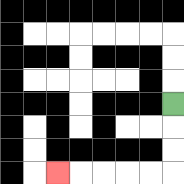{'start': '[7, 4]', 'end': '[2, 7]', 'path_directions': 'D,D,D,L,L,L,L,L', 'path_coordinates': '[[7, 4], [7, 5], [7, 6], [7, 7], [6, 7], [5, 7], [4, 7], [3, 7], [2, 7]]'}